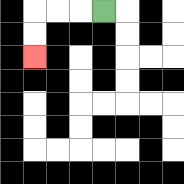{'start': '[4, 0]', 'end': '[1, 2]', 'path_directions': 'L,L,L,D,D', 'path_coordinates': '[[4, 0], [3, 0], [2, 0], [1, 0], [1, 1], [1, 2]]'}